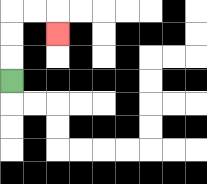{'start': '[0, 3]', 'end': '[2, 1]', 'path_directions': 'U,U,U,R,R,D', 'path_coordinates': '[[0, 3], [0, 2], [0, 1], [0, 0], [1, 0], [2, 0], [2, 1]]'}